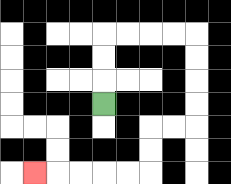{'start': '[4, 4]', 'end': '[1, 7]', 'path_directions': 'U,U,U,R,R,R,R,D,D,D,D,L,L,D,D,L,L,L,L,L', 'path_coordinates': '[[4, 4], [4, 3], [4, 2], [4, 1], [5, 1], [6, 1], [7, 1], [8, 1], [8, 2], [8, 3], [8, 4], [8, 5], [7, 5], [6, 5], [6, 6], [6, 7], [5, 7], [4, 7], [3, 7], [2, 7], [1, 7]]'}